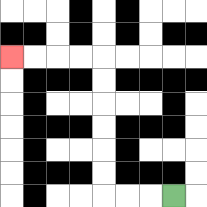{'start': '[7, 8]', 'end': '[0, 2]', 'path_directions': 'L,L,L,U,U,U,U,U,U,L,L,L,L', 'path_coordinates': '[[7, 8], [6, 8], [5, 8], [4, 8], [4, 7], [4, 6], [4, 5], [4, 4], [4, 3], [4, 2], [3, 2], [2, 2], [1, 2], [0, 2]]'}